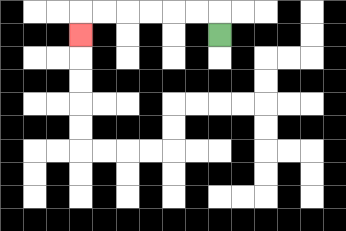{'start': '[9, 1]', 'end': '[3, 1]', 'path_directions': 'U,L,L,L,L,L,L,D', 'path_coordinates': '[[9, 1], [9, 0], [8, 0], [7, 0], [6, 0], [5, 0], [4, 0], [3, 0], [3, 1]]'}